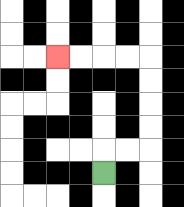{'start': '[4, 7]', 'end': '[2, 2]', 'path_directions': 'U,R,R,U,U,U,U,L,L,L,L', 'path_coordinates': '[[4, 7], [4, 6], [5, 6], [6, 6], [6, 5], [6, 4], [6, 3], [6, 2], [5, 2], [4, 2], [3, 2], [2, 2]]'}